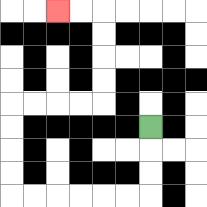{'start': '[6, 5]', 'end': '[2, 0]', 'path_directions': 'D,D,D,L,L,L,L,L,L,U,U,U,U,R,R,R,R,U,U,U,U,L,L', 'path_coordinates': '[[6, 5], [6, 6], [6, 7], [6, 8], [5, 8], [4, 8], [3, 8], [2, 8], [1, 8], [0, 8], [0, 7], [0, 6], [0, 5], [0, 4], [1, 4], [2, 4], [3, 4], [4, 4], [4, 3], [4, 2], [4, 1], [4, 0], [3, 0], [2, 0]]'}